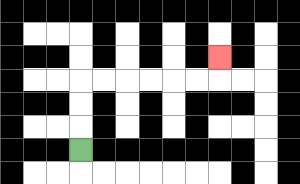{'start': '[3, 6]', 'end': '[9, 2]', 'path_directions': 'U,U,U,R,R,R,R,R,R,U', 'path_coordinates': '[[3, 6], [3, 5], [3, 4], [3, 3], [4, 3], [5, 3], [6, 3], [7, 3], [8, 3], [9, 3], [9, 2]]'}